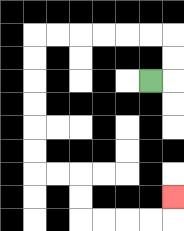{'start': '[6, 3]', 'end': '[7, 8]', 'path_directions': 'R,U,U,L,L,L,L,L,L,D,D,D,D,D,D,R,R,D,D,R,R,R,R,U', 'path_coordinates': '[[6, 3], [7, 3], [7, 2], [7, 1], [6, 1], [5, 1], [4, 1], [3, 1], [2, 1], [1, 1], [1, 2], [1, 3], [1, 4], [1, 5], [1, 6], [1, 7], [2, 7], [3, 7], [3, 8], [3, 9], [4, 9], [5, 9], [6, 9], [7, 9], [7, 8]]'}